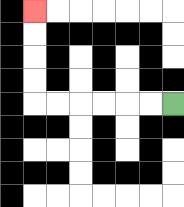{'start': '[7, 4]', 'end': '[1, 0]', 'path_directions': 'L,L,L,L,L,L,U,U,U,U', 'path_coordinates': '[[7, 4], [6, 4], [5, 4], [4, 4], [3, 4], [2, 4], [1, 4], [1, 3], [1, 2], [1, 1], [1, 0]]'}